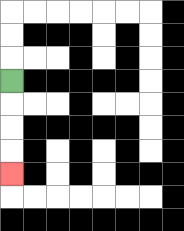{'start': '[0, 3]', 'end': '[0, 7]', 'path_directions': 'D,D,D,D', 'path_coordinates': '[[0, 3], [0, 4], [0, 5], [0, 6], [0, 7]]'}